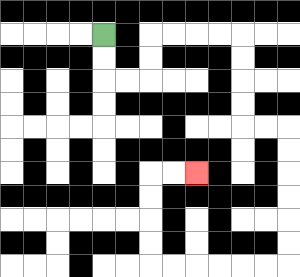{'start': '[4, 1]', 'end': '[8, 7]', 'path_directions': 'D,D,R,R,U,U,R,R,R,R,D,D,D,D,R,R,D,D,D,D,D,D,L,L,L,L,L,L,U,U,U,U,R,R', 'path_coordinates': '[[4, 1], [4, 2], [4, 3], [5, 3], [6, 3], [6, 2], [6, 1], [7, 1], [8, 1], [9, 1], [10, 1], [10, 2], [10, 3], [10, 4], [10, 5], [11, 5], [12, 5], [12, 6], [12, 7], [12, 8], [12, 9], [12, 10], [12, 11], [11, 11], [10, 11], [9, 11], [8, 11], [7, 11], [6, 11], [6, 10], [6, 9], [6, 8], [6, 7], [7, 7], [8, 7]]'}